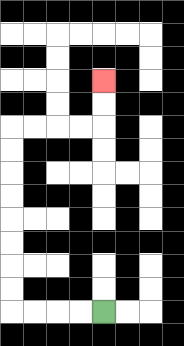{'start': '[4, 13]', 'end': '[4, 3]', 'path_directions': 'L,L,L,L,U,U,U,U,U,U,U,U,R,R,R,R,U,U', 'path_coordinates': '[[4, 13], [3, 13], [2, 13], [1, 13], [0, 13], [0, 12], [0, 11], [0, 10], [0, 9], [0, 8], [0, 7], [0, 6], [0, 5], [1, 5], [2, 5], [3, 5], [4, 5], [4, 4], [4, 3]]'}